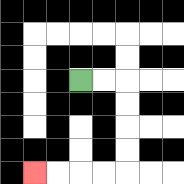{'start': '[3, 3]', 'end': '[1, 7]', 'path_directions': 'R,R,D,D,D,D,L,L,L,L', 'path_coordinates': '[[3, 3], [4, 3], [5, 3], [5, 4], [5, 5], [5, 6], [5, 7], [4, 7], [3, 7], [2, 7], [1, 7]]'}